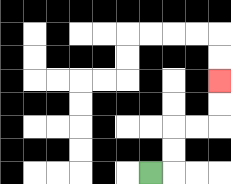{'start': '[6, 7]', 'end': '[9, 3]', 'path_directions': 'R,U,U,R,R,U,U', 'path_coordinates': '[[6, 7], [7, 7], [7, 6], [7, 5], [8, 5], [9, 5], [9, 4], [9, 3]]'}